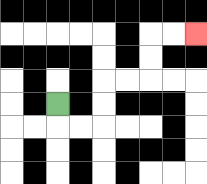{'start': '[2, 4]', 'end': '[8, 1]', 'path_directions': 'D,R,R,U,U,R,R,U,U,R,R', 'path_coordinates': '[[2, 4], [2, 5], [3, 5], [4, 5], [4, 4], [4, 3], [5, 3], [6, 3], [6, 2], [6, 1], [7, 1], [8, 1]]'}